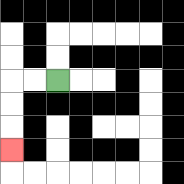{'start': '[2, 3]', 'end': '[0, 6]', 'path_directions': 'L,L,D,D,D', 'path_coordinates': '[[2, 3], [1, 3], [0, 3], [0, 4], [0, 5], [0, 6]]'}